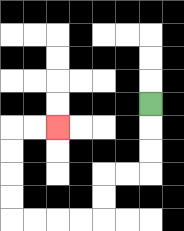{'start': '[6, 4]', 'end': '[2, 5]', 'path_directions': 'D,D,D,L,L,D,D,L,L,L,L,U,U,U,U,R,R', 'path_coordinates': '[[6, 4], [6, 5], [6, 6], [6, 7], [5, 7], [4, 7], [4, 8], [4, 9], [3, 9], [2, 9], [1, 9], [0, 9], [0, 8], [0, 7], [0, 6], [0, 5], [1, 5], [2, 5]]'}